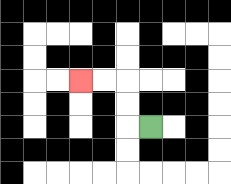{'start': '[6, 5]', 'end': '[3, 3]', 'path_directions': 'L,U,U,L,L', 'path_coordinates': '[[6, 5], [5, 5], [5, 4], [5, 3], [4, 3], [3, 3]]'}